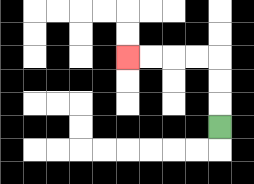{'start': '[9, 5]', 'end': '[5, 2]', 'path_directions': 'U,U,U,L,L,L,L', 'path_coordinates': '[[9, 5], [9, 4], [9, 3], [9, 2], [8, 2], [7, 2], [6, 2], [5, 2]]'}